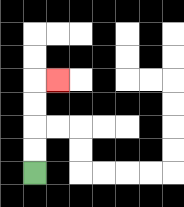{'start': '[1, 7]', 'end': '[2, 3]', 'path_directions': 'U,U,U,U,R', 'path_coordinates': '[[1, 7], [1, 6], [1, 5], [1, 4], [1, 3], [2, 3]]'}